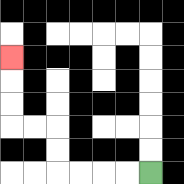{'start': '[6, 7]', 'end': '[0, 2]', 'path_directions': 'L,L,L,L,U,U,L,L,U,U,U', 'path_coordinates': '[[6, 7], [5, 7], [4, 7], [3, 7], [2, 7], [2, 6], [2, 5], [1, 5], [0, 5], [0, 4], [0, 3], [0, 2]]'}